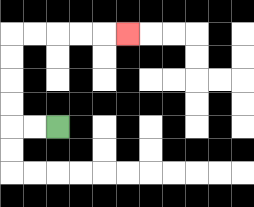{'start': '[2, 5]', 'end': '[5, 1]', 'path_directions': 'L,L,U,U,U,U,R,R,R,R,R', 'path_coordinates': '[[2, 5], [1, 5], [0, 5], [0, 4], [0, 3], [0, 2], [0, 1], [1, 1], [2, 1], [3, 1], [4, 1], [5, 1]]'}